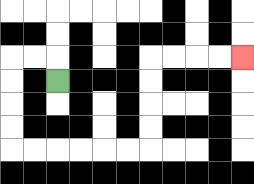{'start': '[2, 3]', 'end': '[10, 2]', 'path_directions': 'U,L,L,D,D,D,D,R,R,R,R,R,R,U,U,U,U,R,R,R,R', 'path_coordinates': '[[2, 3], [2, 2], [1, 2], [0, 2], [0, 3], [0, 4], [0, 5], [0, 6], [1, 6], [2, 6], [3, 6], [4, 6], [5, 6], [6, 6], [6, 5], [6, 4], [6, 3], [6, 2], [7, 2], [8, 2], [9, 2], [10, 2]]'}